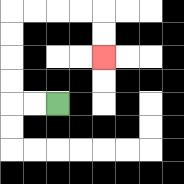{'start': '[2, 4]', 'end': '[4, 2]', 'path_directions': 'L,L,U,U,U,U,R,R,R,R,D,D', 'path_coordinates': '[[2, 4], [1, 4], [0, 4], [0, 3], [0, 2], [0, 1], [0, 0], [1, 0], [2, 0], [3, 0], [4, 0], [4, 1], [4, 2]]'}